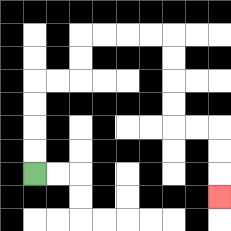{'start': '[1, 7]', 'end': '[9, 8]', 'path_directions': 'U,U,U,U,R,R,U,U,R,R,R,R,D,D,D,D,R,R,D,D,D', 'path_coordinates': '[[1, 7], [1, 6], [1, 5], [1, 4], [1, 3], [2, 3], [3, 3], [3, 2], [3, 1], [4, 1], [5, 1], [6, 1], [7, 1], [7, 2], [7, 3], [7, 4], [7, 5], [8, 5], [9, 5], [9, 6], [9, 7], [9, 8]]'}